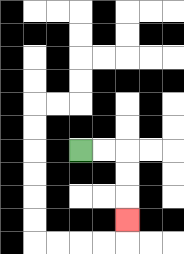{'start': '[3, 6]', 'end': '[5, 9]', 'path_directions': 'R,R,D,D,D', 'path_coordinates': '[[3, 6], [4, 6], [5, 6], [5, 7], [5, 8], [5, 9]]'}